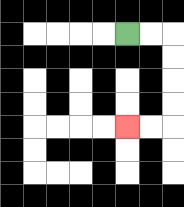{'start': '[5, 1]', 'end': '[5, 5]', 'path_directions': 'R,R,D,D,D,D,L,L', 'path_coordinates': '[[5, 1], [6, 1], [7, 1], [7, 2], [7, 3], [7, 4], [7, 5], [6, 5], [5, 5]]'}